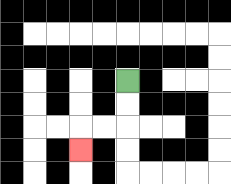{'start': '[5, 3]', 'end': '[3, 6]', 'path_directions': 'D,D,L,L,D', 'path_coordinates': '[[5, 3], [5, 4], [5, 5], [4, 5], [3, 5], [3, 6]]'}